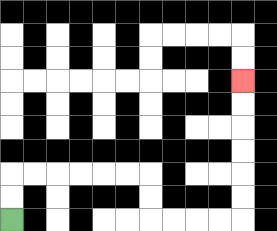{'start': '[0, 9]', 'end': '[10, 3]', 'path_directions': 'U,U,R,R,R,R,R,R,D,D,R,R,R,R,U,U,U,U,U,U', 'path_coordinates': '[[0, 9], [0, 8], [0, 7], [1, 7], [2, 7], [3, 7], [4, 7], [5, 7], [6, 7], [6, 8], [6, 9], [7, 9], [8, 9], [9, 9], [10, 9], [10, 8], [10, 7], [10, 6], [10, 5], [10, 4], [10, 3]]'}